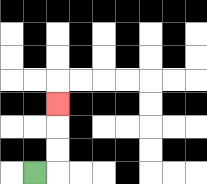{'start': '[1, 7]', 'end': '[2, 4]', 'path_directions': 'R,U,U,U', 'path_coordinates': '[[1, 7], [2, 7], [2, 6], [2, 5], [2, 4]]'}